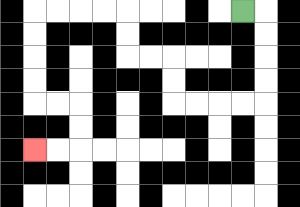{'start': '[10, 0]', 'end': '[1, 6]', 'path_directions': 'R,D,D,D,D,L,L,L,L,U,U,L,L,U,U,L,L,L,L,D,D,D,D,R,R,D,D,L,L', 'path_coordinates': '[[10, 0], [11, 0], [11, 1], [11, 2], [11, 3], [11, 4], [10, 4], [9, 4], [8, 4], [7, 4], [7, 3], [7, 2], [6, 2], [5, 2], [5, 1], [5, 0], [4, 0], [3, 0], [2, 0], [1, 0], [1, 1], [1, 2], [1, 3], [1, 4], [2, 4], [3, 4], [3, 5], [3, 6], [2, 6], [1, 6]]'}